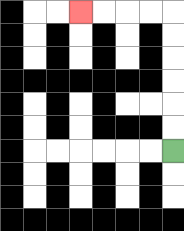{'start': '[7, 6]', 'end': '[3, 0]', 'path_directions': 'U,U,U,U,U,U,L,L,L,L', 'path_coordinates': '[[7, 6], [7, 5], [7, 4], [7, 3], [7, 2], [7, 1], [7, 0], [6, 0], [5, 0], [4, 0], [3, 0]]'}